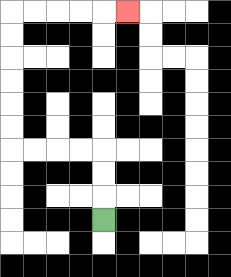{'start': '[4, 9]', 'end': '[5, 0]', 'path_directions': 'U,U,U,L,L,L,L,U,U,U,U,U,U,R,R,R,R,R', 'path_coordinates': '[[4, 9], [4, 8], [4, 7], [4, 6], [3, 6], [2, 6], [1, 6], [0, 6], [0, 5], [0, 4], [0, 3], [0, 2], [0, 1], [0, 0], [1, 0], [2, 0], [3, 0], [4, 0], [5, 0]]'}